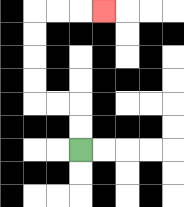{'start': '[3, 6]', 'end': '[4, 0]', 'path_directions': 'U,U,L,L,U,U,U,U,R,R,R', 'path_coordinates': '[[3, 6], [3, 5], [3, 4], [2, 4], [1, 4], [1, 3], [1, 2], [1, 1], [1, 0], [2, 0], [3, 0], [4, 0]]'}